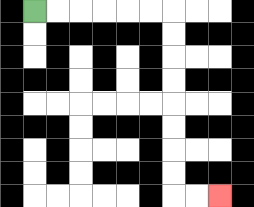{'start': '[1, 0]', 'end': '[9, 8]', 'path_directions': 'R,R,R,R,R,R,D,D,D,D,D,D,D,D,R,R', 'path_coordinates': '[[1, 0], [2, 0], [3, 0], [4, 0], [5, 0], [6, 0], [7, 0], [7, 1], [7, 2], [7, 3], [7, 4], [7, 5], [7, 6], [7, 7], [7, 8], [8, 8], [9, 8]]'}